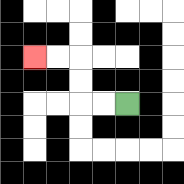{'start': '[5, 4]', 'end': '[1, 2]', 'path_directions': 'L,L,U,U,L,L', 'path_coordinates': '[[5, 4], [4, 4], [3, 4], [3, 3], [3, 2], [2, 2], [1, 2]]'}